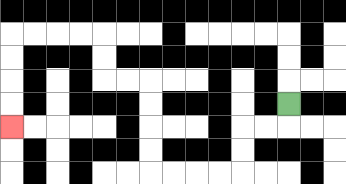{'start': '[12, 4]', 'end': '[0, 5]', 'path_directions': 'D,L,L,D,D,L,L,L,L,U,U,U,U,L,L,U,U,L,L,L,L,D,D,D,D', 'path_coordinates': '[[12, 4], [12, 5], [11, 5], [10, 5], [10, 6], [10, 7], [9, 7], [8, 7], [7, 7], [6, 7], [6, 6], [6, 5], [6, 4], [6, 3], [5, 3], [4, 3], [4, 2], [4, 1], [3, 1], [2, 1], [1, 1], [0, 1], [0, 2], [0, 3], [0, 4], [0, 5]]'}